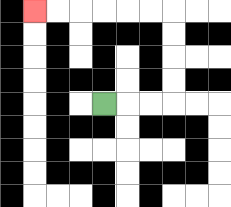{'start': '[4, 4]', 'end': '[1, 0]', 'path_directions': 'R,R,R,U,U,U,U,L,L,L,L,L,L', 'path_coordinates': '[[4, 4], [5, 4], [6, 4], [7, 4], [7, 3], [7, 2], [7, 1], [7, 0], [6, 0], [5, 0], [4, 0], [3, 0], [2, 0], [1, 0]]'}